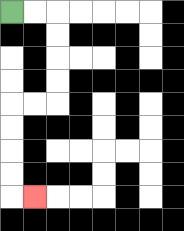{'start': '[0, 0]', 'end': '[1, 8]', 'path_directions': 'R,R,D,D,D,D,L,L,D,D,D,D,R', 'path_coordinates': '[[0, 0], [1, 0], [2, 0], [2, 1], [2, 2], [2, 3], [2, 4], [1, 4], [0, 4], [0, 5], [0, 6], [0, 7], [0, 8], [1, 8]]'}